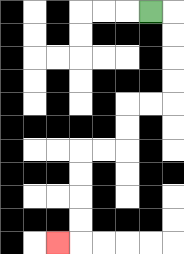{'start': '[6, 0]', 'end': '[2, 10]', 'path_directions': 'R,D,D,D,D,L,L,D,D,L,L,D,D,D,D,L', 'path_coordinates': '[[6, 0], [7, 0], [7, 1], [7, 2], [7, 3], [7, 4], [6, 4], [5, 4], [5, 5], [5, 6], [4, 6], [3, 6], [3, 7], [3, 8], [3, 9], [3, 10], [2, 10]]'}